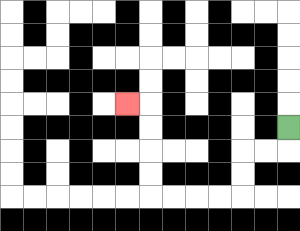{'start': '[12, 5]', 'end': '[5, 4]', 'path_directions': 'D,L,L,D,D,L,L,L,L,U,U,U,U,L', 'path_coordinates': '[[12, 5], [12, 6], [11, 6], [10, 6], [10, 7], [10, 8], [9, 8], [8, 8], [7, 8], [6, 8], [6, 7], [6, 6], [6, 5], [6, 4], [5, 4]]'}